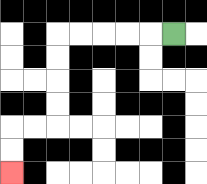{'start': '[7, 1]', 'end': '[0, 7]', 'path_directions': 'L,L,L,L,L,D,D,D,D,L,L,D,D', 'path_coordinates': '[[7, 1], [6, 1], [5, 1], [4, 1], [3, 1], [2, 1], [2, 2], [2, 3], [2, 4], [2, 5], [1, 5], [0, 5], [0, 6], [0, 7]]'}